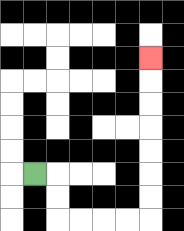{'start': '[1, 7]', 'end': '[6, 2]', 'path_directions': 'R,D,D,R,R,R,R,U,U,U,U,U,U,U', 'path_coordinates': '[[1, 7], [2, 7], [2, 8], [2, 9], [3, 9], [4, 9], [5, 9], [6, 9], [6, 8], [6, 7], [6, 6], [6, 5], [6, 4], [6, 3], [6, 2]]'}